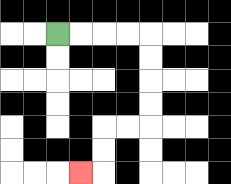{'start': '[2, 1]', 'end': '[3, 7]', 'path_directions': 'R,R,R,R,D,D,D,D,L,L,D,D,L', 'path_coordinates': '[[2, 1], [3, 1], [4, 1], [5, 1], [6, 1], [6, 2], [6, 3], [6, 4], [6, 5], [5, 5], [4, 5], [4, 6], [4, 7], [3, 7]]'}